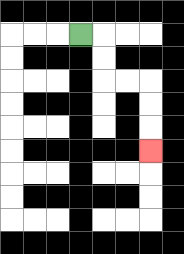{'start': '[3, 1]', 'end': '[6, 6]', 'path_directions': 'R,D,D,R,R,D,D,D', 'path_coordinates': '[[3, 1], [4, 1], [4, 2], [4, 3], [5, 3], [6, 3], [6, 4], [6, 5], [6, 6]]'}